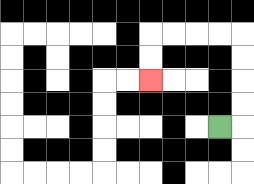{'start': '[9, 5]', 'end': '[6, 3]', 'path_directions': 'R,U,U,U,U,L,L,L,L,D,D', 'path_coordinates': '[[9, 5], [10, 5], [10, 4], [10, 3], [10, 2], [10, 1], [9, 1], [8, 1], [7, 1], [6, 1], [6, 2], [6, 3]]'}